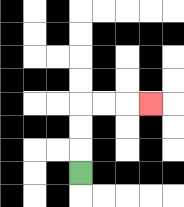{'start': '[3, 7]', 'end': '[6, 4]', 'path_directions': 'U,U,U,R,R,R', 'path_coordinates': '[[3, 7], [3, 6], [3, 5], [3, 4], [4, 4], [5, 4], [6, 4]]'}